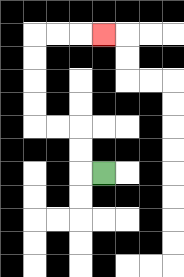{'start': '[4, 7]', 'end': '[4, 1]', 'path_directions': 'L,U,U,L,L,U,U,U,U,R,R,R', 'path_coordinates': '[[4, 7], [3, 7], [3, 6], [3, 5], [2, 5], [1, 5], [1, 4], [1, 3], [1, 2], [1, 1], [2, 1], [3, 1], [4, 1]]'}